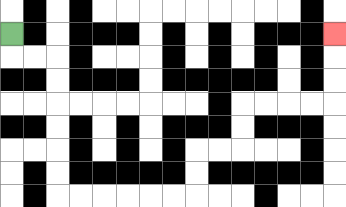{'start': '[0, 1]', 'end': '[14, 1]', 'path_directions': 'D,R,R,D,D,D,D,D,D,R,R,R,R,R,R,U,U,R,R,U,U,R,R,R,R,U,U,U', 'path_coordinates': '[[0, 1], [0, 2], [1, 2], [2, 2], [2, 3], [2, 4], [2, 5], [2, 6], [2, 7], [2, 8], [3, 8], [4, 8], [5, 8], [6, 8], [7, 8], [8, 8], [8, 7], [8, 6], [9, 6], [10, 6], [10, 5], [10, 4], [11, 4], [12, 4], [13, 4], [14, 4], [14, 3], [14, 2], [14, 1]]'}